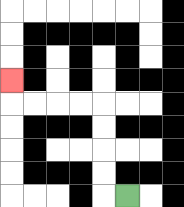{'start': '[5, 8]', 'end': '[0, 3]', 'path_directions': 'L,U,U,U,U,L,L,L,L,U', 'path_coordinates': '[[5, 8], [4, 8], [4, 7], [4, 6], [4, 5], [4, 4], [3, 4], [2, 4], [1, 4], [0, 4], [0, 3]]'}